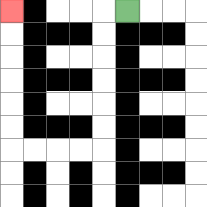{'start': '[5, 0]', 'end': '[0, 0]', 'path_directions': 'L,D,D,D,D,D,D,L,L,L,L,U,U,U,U,U,U', 'path_coordinates': '[[5, 0], [4, 0], [4, 1], [4, 2], [4, 3], [4, 4], [4, 5], [4, 6], [3, 6], [2, 6], [1, 6], [0, 6], [0, 5], [0, 4], [0, 3], [0, 2], [0, 1], [0, 0]]'}